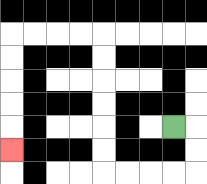{'start': '[7, 5]', 'end': '[0, 6]', 'path_directions': 'R,D,D,L,L,L,L,U,U,U,U,U,U,L,L,L,L,D,D,D,D,D', 'path_coordinates': '[[7, 5], [8, 5], [8, 6], [8, 7], [7, 7], [6, 7], [5, 7], [4, 7], [4, 6], [4, 5], [4, 4], [4, 3], [4, 2], [4, 1], [3, 1], [2, 1], [1, 1], [0, 1], [0, 2], [0, 3], [0, 4], [0, 5], [0, 6]]'}